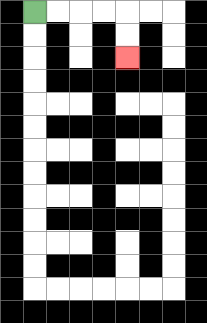{'start': '[1, 0]', 'end': '[5, 2]', 'path_directions': 'R,R,R,R,D,D', 'path_coordinates': '[[1, 0], [2, 0], [3, 0], [4, 0], [5, 0], [5, 1], [5, 2]]'}